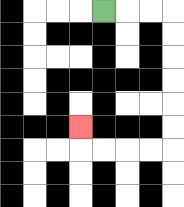{'start': '[4, 0]', 'end': '[3, 5]', 'path_directions': 'R,R,R,D,D,D,D,D,D,L,L,L,L,U', 'path_coordinates': '[[4, 0], [5, 0], [6, 0], [7, 0], [7, 1], [7, 2], [7, 3], [7, 4], [7, 5], [7, 6], [6, 6], [5, 6], [4, 6], [3, 6], [3, 5]]'}